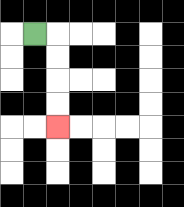{'start': '[1, 1]', 'end': '[2, 5]', 'path_directions': 'R,D,D,D,D', 'path_coordinates': '[[1, 1], [2, 1], [2, 2], [2, 3], [2, 4], [2, 5]]'}